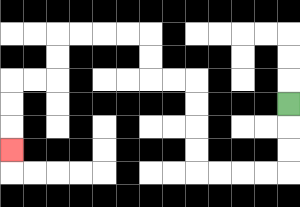{'start': '[12, 4]', 'end': '[0, 6]', 'path_directions': 'D,D,D,L,L,L,L,U,U,U,U,L,L,U,U,L,L,L,L,D,D,L,L,D,D,D', 'path_coordinates': '[[12, 4], [12, 5], [12, 6], [12, 7], [11, 7], [10, 7], [9, 7], [8, 7], [8, 6], [8, 5], [8, 4], [8, 3], [7, 3], [6, 3], [6, 2], [6, 1], [5, 1], [4, 1], [3, 1], [2, 1], [2, 2], [2, 3], [1, 3], [0, 3], [0, 4], [0, 5], [0, 6]]'}